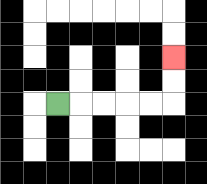{'start': '[2, 4]', 'end': '[7, 2]', 'path_directions': 'R,R,R,R,R,U,U', 'path_coordinates': '[[2, 4], [3, 4], [4, 4], [5, 4], [6, 4], [7, 4], [7, 3], [7, 2]]'}